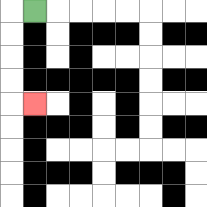{'start': '[1, 0]', 'end': '[1, 4]', 'path_directions': 'L,D,D,D,D,R', 'path_coordinates': '[[1, 0], [0, 0], [0, 1], [0, 2], [0, 3], [0, 4], [1, 4]]'}